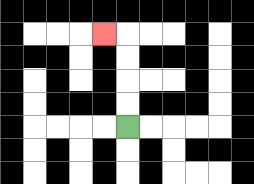{'start': '[5, 5]', 'end': '[4, 1]', 'path_directions': 'U,U,U,U,L', 'path_coordinates': '[[5, 5], [5, 4], [5, 3], [5, 2], [5, 1], [4, 1]]'}